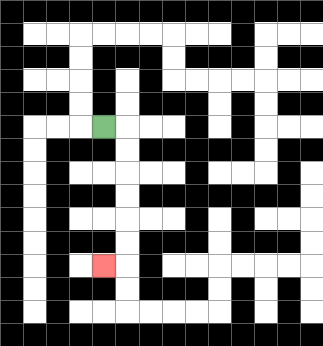{'start': '[4, 5]', 'end': '[4, 11]', 'path_directions': 'R,D,D,D,D,D,D,L', 'path_coordinates': '[[4, 5], [5, 5], [5, 6], [5, 7], [5, 8], [5, 9], [5, 10], [5, 11], [4, 11]]'}